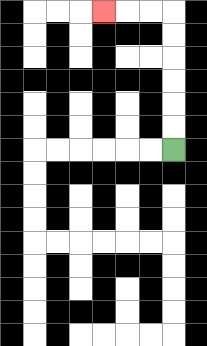{'start': '[7, 6]', 'end': '[4, 0]', 'path_directions': 'U,U,U,U,U,U,L,L,L', 'path_coordinates': '[[7, 6], [7, 5], [7, 4], [7, 3], [7, 2], [7, 1], [7, 0], [6, 0], [5, 0], [4, 0]]'}